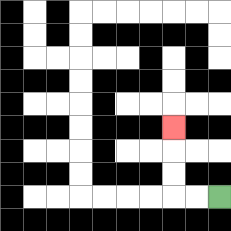{'start': '[9, 8]', 'end': '[7, 5]', 'path_directions': 'L,L,U,U,U', 'path_coordinates': '[[9, 8], [8, 8], [7, 8], [7, 7], [7, 6], [7, 5]]'}